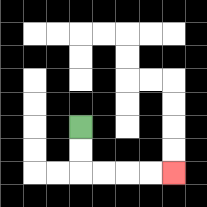{'start': '[3, 5]', 'end': '[7, 7]', 'path_directions': 'D,D,R,R,R,R', 'path_coordinates': '[[3, 5], [3, 6], [3, 7], [4, 7], [5, 7], [6, 7], [7, 7]]'}